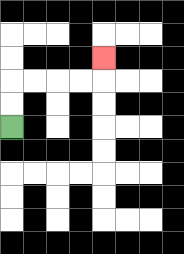{'start': '[0, 5]', 'end': '[4, 2]', 'path_directions': 'U,U,R,R,R,R,U', 'path_coordinates': '[[0, 5], [0, 4], [0, 3], [1, 3], [2, 3], [3, 3], [4, 3], [4, 2]]'}